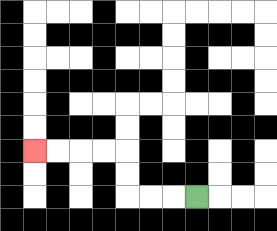{'start': '[8, 8]', 'end': '[1, 6]', 'path_directions': 'L,L,L,U,U,L,L,L,L', 'path_coordinates': '[[8, 8], [7, 8], [6, 8], [5, 8], [5, 7], [5, 6], [4, 6], [3, 6], [2, 6], [1, 6]]'}